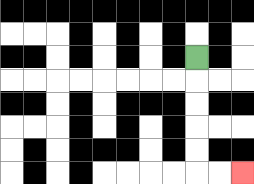{'start': '[8, 2]', 'end': '[10, 7]', 'path_directions': 'D,D,D,D,D,R,R', 'path_coordinates': '[[8, 2], [8, 3], [8, 4], [8, 5], [8, 6], [8, 7], [9, 7], [10, 7]]'}